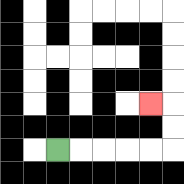{'start': '[2, 6]', 'end': '[6, 4]', 'path_directions': 'R,R,R,R,R,U,U,L', 'path_coordinates': '[[2, 6], [3, 6], [4, 6], [5, 6], [6, 6], [7, 6], [7, 5], [7, 4], [6, 4]]'}